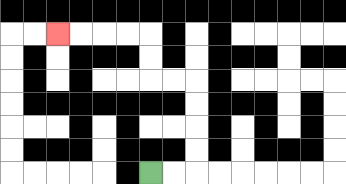{'start': '[6, 7]', 'end': '[2, 1]', 'path_directions': 'R,R,U,U,U,U,L,L,U,U,L,L,L,L', 'path_coordinates': '[[6, 7], [7, 7], [8, 7], [8, 6], [8, 5], [8, 4], [8, 3], [7, 3], [6, 3], [6, 2], [6, 1], [5, 1], [4, 1], [3, 1], [2, 1]]'}